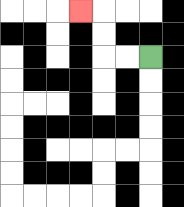{'start': '[6, 2]', 'end': '[3, 0]', 'path_directions': 'L,L,U,U,L', 'path_coordinates': '[[6, 2], [5, 2], [4, 2], [4, 1], [4, 0], [3, 0]]'}